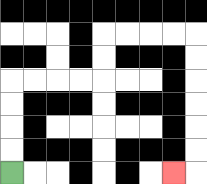{'start': '[0, 7]', 'end': '[7, 7]', 'path_directions': 'U,U,U,U,R,R,R,R,U,U,R,R,R,R,D,D,D,D,D,D,L', 'path_coordinates': '[[0, 7], [0, 6], [0, 5], [0, 4], [0, 3], [1, 3], [2, 3], [3, 3], [4, 3], [4, 2], [4, 1], [5, 1], [6, 1], [7, 1], [8, 1], [8, 2], [8, 3], [8, 4], [8, 5], [8, 6], [8, 7], [7, 7]]'}